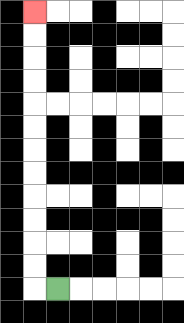{'start': '[2, 12]', 'end': '[1, 0]', 'path_directions': 'L,U,U,U,U,U,U,U,U,U,U,U,U', 'path_coordinates': '[[2, 12], [1, 12], [1, 11], [1, 10], [1, 9], [1, 8], [1, 7], [1, 6], [1, 5], [1, 4], [1, 3], [1, 2], [1, 1], [1, 0]]'}